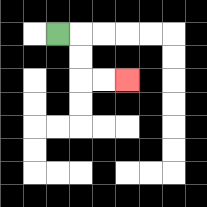{'start': '[2, 1]', 'end': '[5, 3]', 'path_directions': 'R,D,D,R,R', 'path_coordinates': '[[2, 1], [3, 1], [3, 2], [3, 3], [4, 3], [5, 3]]'}